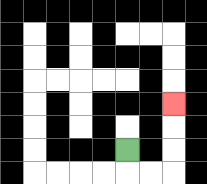{'start': '[5, 6]', 'end': '[7, 4]', 'path_directions': 'D,R,R,U,U,U', 'path_coordinates': '[[5, 6], [5, 7], [6, 7], [7, 7], [7, 6], [7, 5], [7, 4]]'}